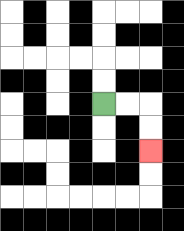{'start': '[4, 4]', 'end': '[6, 6]', 'path_directions': 'R,R,D,D', 'path_coordinates': '[[4, 4], [5, 4], [6, 4], [6, 5], [6, 6]]'}